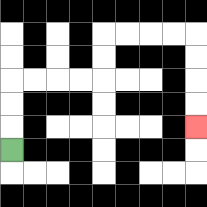{'start': '[0, 6]', 'end': '[8, 5]', 'path_directions': 'U,U,U,R,R,R,R,U,U,R,R,R,R,D,D,D,D', 'path_coordinates': '[[0, 6], [0, 5], [0, 4], [0, 3], [1, 3], [2, 3], [3, 3], [4, 3], [4, 2], [4, 1], [5, 1], [6, 1], [7, 1], [8, 1], [8, 2], [8, 3], [8, 4], [8, 5]]'}